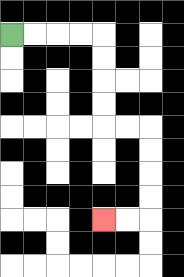{'start': '[0, 1]', 'end': '[4, 9]', 'path_directions': 'R,R,R,R,D,D,D,D,R,R,D,D,D,D,L,L', 'path_coordinates': '[[0, 1], [1, 1], [2, 1], [3, 1], [4, 1], [4, 2], [4, 3], [4, 4], [4, 5], [5, 5], [6, 5], [6, 6], [6, 7], [6, 8], [6, 9], [5, 9], [4, 9]]'}